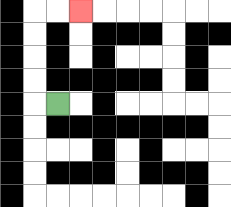{'start': '[2, 4]', 'end': '[3, 0]', 'path_directions': 'L,U,U,U,U,R,R', 'path_coordinates': '[[2, 4], [1, 4], [1, 3], [1, 2], [1, 1], [1, 0], [2, 0], [3, 0]]'}